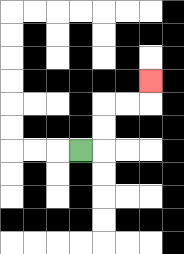{'start': '[3, 6]', 'end': '[6, 3]', 'path_directions': 'R,U,U,R,R,U', 'path_coordinates': '[[3, 6], [4, 6], [4, 5], [4, 4], [5, 4], [6, 4], [6, 3]]'}